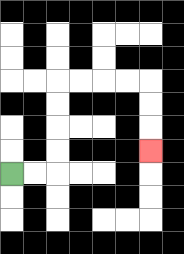{'start': '[0, 7]', 'end': '[6, 6]', 'path_directions': 'R,R,U,U,U,U,R,R,R,R,D,D,D', 'path_coordinates': '[[0, 7], [1, 7], [2, 7], [2, 6], [2, 5], [2, 4], [2, 3], [3, 3], [4, 3], [5, 3], [6, 3], [6, 4], [6, 5], [6, 6]]'}